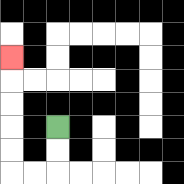{'start': '[2, 5]', 'end': '[0, 2]', 'path_directions': 'D,D,L,L,U,U,U,U,U', 'path_coordinates': '[[2, 5], [2, 6], [2, 7], [1, 7], [0, 7], [0, 6], [0, 5], [0, 4], [0, 3], [0, 2]]'}